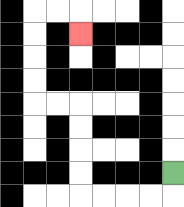{'start': '[7, 7]', 'end': '[3, 1]', 'path_directions': 'D,L,L,L,L,U,U,U,U,L,L,U,U,U,U,R,R,D', 'path_coordinates': '[[7, 7], [7, 8], [6, 8], [5, 8], [4, 8], [3, 8], [3, 7], [3, 6], [3, 5], [3, 4], [2, 4], [1, 4], [1, 3], [1, 2], [1, 1], [1, 0], [2, 0], [3, 0], [3, 1]]'}